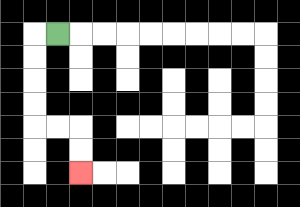{'start': '[2, 1]', 'end': '[3, 7]', 'path_directions': 'L,D,D,D,D,R,R,D,D', 'path_coordinates': '[[2, 1], [1, 1], [1, 2], [1, 3], [1, 4], [1, 5], [2, 5], [3, 5], [3, 6], [3, 7]]'}